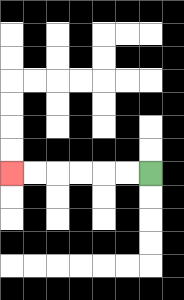{'start': '[6, 7]', 'end': '[0, 7]', 'path_directions': 'L,L,L,L,L,L', 'path_coordinates': '[[6, 7], [5, 7], [4, 7], [3, 7], [2, 7], [1, 7], [0, 7]]'}